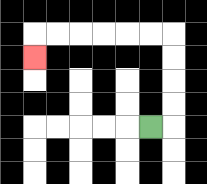{'start': '[6, 5]', 'end': '[1, 2]', 'path_directions': 'R,U,U,U,U,L,L,L,L,L,L,D', 'path_coordinates': '[[6, 5], [7, 5], [7, 4], [7, 3], [7, 2], [7, 1], [6, 1], [5, 1], [4, 1], [3, 1], [2, 1], [1, 1], [1, 2]]'}